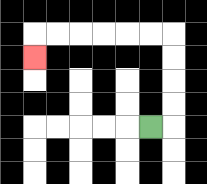{'start': '[6, 5]', 'end': '[1, 2]', 'path_directions': 'R,U,U,U,U,L,L,L,L,L,L,D', 'path_coordinates': '[[6, 5], [7, 5], [7, 4], [7, 3], [7, 2], [7, 1], [6, 1], [5, 1], [4, 1], [3, 1], [2, 1], [1, 1], [1, 2]]'}